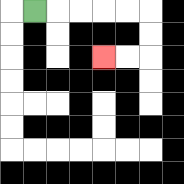{'start': '[1, 0]', 'end': '[4, 2]', 'path_directions': 'R,R,R,R,R,D,D,L,L', 'path_coordinates': '[[1, 0], [2, 0], [3, 0], [4, 0], [5, 0], [6, 0], [6, 1], [6, 2], [5, 2], [4, 2]]'}